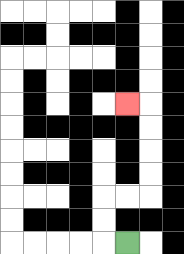{'start': '[5, 10]', 'end': '[5, 4]', 'path_directions': 'L,U,U,R,R,U,U,U,U,L', 'path_coordinates': '[[5, 10], [4, 10], [4, 9], [4, 8], [5, 8], [6, 8], [6, 7], [6, 6], [6, 5], [6, 4], [5, 4]]'}